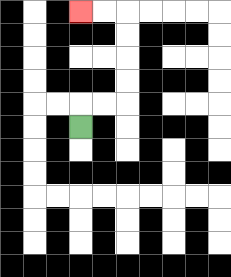{'start': '[3, 5]', 'end': '[3, 0]', 'path_directions': 'U,R,R,U,U,U,U,L,L', 'path_coordinates': '[[3, 5], [3, 4], [4, 4], [5, 4], [5, 3], [5, 2], [5, 1], [5, 0], [4, 0], [3, 0]]'}